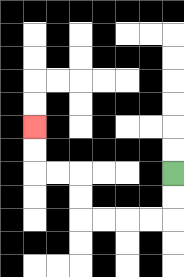{'start': '[7, 7]', 'end': '[1, 5]', 'path_directions': 'D,D,L,L,L,L,U,U,L,L,U,U', 'path_coordinates': '[[7, 7], [7, 8], [7, 9], [6, 9], [5, 9], [4, 9], [3, 9], [3, 8], [3, 7], [2, 7], [1, 7], [1, 6], [1, 5]]'}